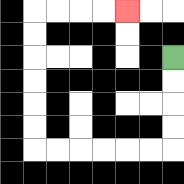{'start': '[7, 2]', 'end': '[5, 0]', 'path_directions': 'D,D,D,D,L,L,L,L,L,L,U,U,U,U,U,U,R,R,R,R', 'path_coordinates': '[[7, 2], [7, 3], [7, 4], [7, 5], [7, 6], [6, 6], [5, 6], [4, 6], [3, 6], [2, 6], [1, 6], [1, 5], [1, 4], [1, 3], [1, 2], [1, 1], [1, 0], [2, 0], [3, 0], [4, 0], [5, 0]]'}